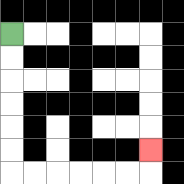{'start': '[0, 1]', 'end': '[6, 6]', 'path_directions': 'D,D,D,D,D,D,R,R,R,R,R,R,U', 'path_coordinates': '[[0, 1], [0, 2], [0, 3], [0, 4], [0, 5], [0, 6], [0, 7], [1, 7], [2, 7], [3, 7], [4, 7], [5, 7], [6, 7], [6, 6]]'}